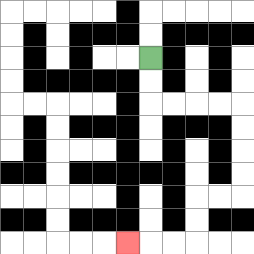{'start': '[6, 2]', 'end': '[5, 10]', 'path_directions': 'D,D,R,R,R,R,D,D,D,D,L,L,D,D,L,L,L', 'path_coordinates': '[[6, 2], [6, 3], [6, 4], [7, 4], [8, 4], [9, 4], [10, 4], [10, 5], [10, 6], [10, 7], [10, 8], [9, 8], [8, 8], [8, 9], [8, 10], [7, 10], [6, 10], [5, 10]]'}